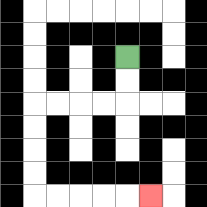{'start': '[5, 2]', 'end': '[6, 8]', 'path_directions': 'D,D,L,L,L,L,D,D,D,D,R,R,R,R,R', 'path_coordinates': '[[5, 2], [5, 3], [5, 4], [4, 4], [3, 4], [2, 4], [1, 4], [1, 5], [1, 6], [1, 7], [1, 8], [2, 8], [3, 8], [4, 8], [5, 8], [6, 8]]'}